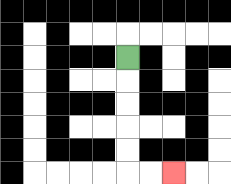{'start': '[5, 2]', 'end': '[7, 7]', 'path_directions': 'D,D,D,D,D,R,R', 'path_coordinates': '[[5, 2], [5, 3], [5, 4], [5, 5], [5, 6], [5, 7], [6, 7], [7, 7]]'}